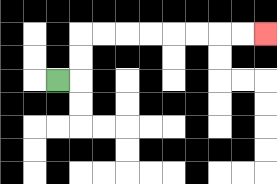{'start': '[2, 3]', 'end': '[11, 1]', 'path_directions': 'R,U,U,R,R,R,R,R,R,R,R', 'path_coordinates': '[[2, 3], [3, 3], [3, 2], [3, 1], [4, 1], [5, 1], [6, 1], [7, 1], [8, 1], [9, 1], [10, 1], [11, 1]]'}